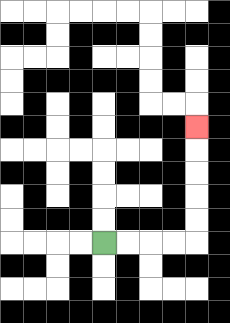{'start': '[4, 10]', 'end': '[8, 5]', 'path_directions': 'R,R,R,R,U,U,U,U,U', 'path_coordinates': '[[4, 10], [5, 10], [6, 10], [7, 10], [8, 10], [8, 9], [8, 8], [8, 7], [8, 6], [8, 5]]'}